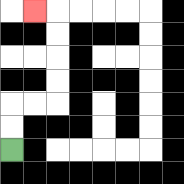{'start': '[0, 6]', 'end': '[1, 0]', 'path_directions': 'U,U,R,R,U,U,U,U,L', 'path_coordinates': '[[0, 6], [0, 5], [0, 4], [1, 4], [2, 4], [2, 3], [2, 2], [2, 1], [2, 0], [1, 0]]'}